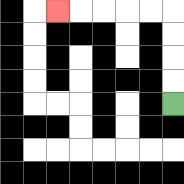{'start': '[7, 4]', 'end': '[2, 0]', 'path_directions': 'U,U,U,U,L,L,L,L,L', 'path_coordinates': '[[7, 4], [7, 3], [7, 2], [7, 1], [7, 0], [6, 0], [5, 0], [4, 0], [3, 0], [2, 0]]'}